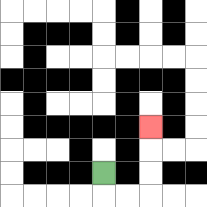{'start': '[4, 7]', 'end': '[6, 5]', 'path_directions': 'D,R,R,U,U,U', 'path_coordinates': '[[4, 7], [4, 8], [5, 8], [6, 8], [6, 7], [6, 6], [6, 5]]'}